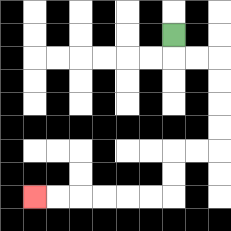{'start': '[7, 1]', 'end': '[1, 8]', 'path_directions': 'D,R,R,D,D,D,D,L,L,D,D,L,L,L,L,L,L', 'path_coordinates': '[[7, 1], [7, 2], [8, 2], [9, 2], [9, 3], [9, 4], [9, 5], [9, 6], [8, 6], [7, 6], [7, 7], [7, 8], [6, 8], [5, 8], [4, 8], [3, 8], [2, 8], [1, 8]]'}